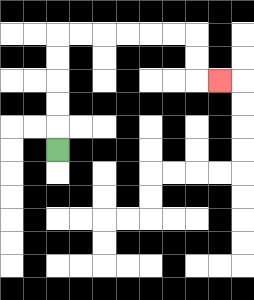{'start': '[2, 6]', 'end': '[9, 3]', 'path_directions': 'U,U,U,U,U,R,R,R,R,R,R,D,D,R', 'path_coordinates': '[[2, 6], [2, 5], [2, 4], [2, 3], [2, 2], [2, 1], [3, 1], [4, 1], [5, 1], [6, 1], [7, 1], [8, 1], [8, 2], [8, 3], [9, 3]]'}